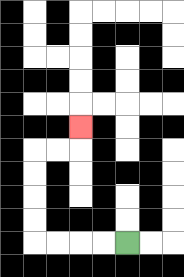{'start': '[5, 10]', 'end': '[3, 5]', 'path_directions': 'L,L,L,L,U,U,U,U,R,R,U', 'path_coordinates': '[[5, 10], [4, 10], [3, 10], [2, 10], [1, 10], [1, 9], [1, 8], [1, 7], [1, 6], [2, 6], [3, 6], [3, 5]]'}